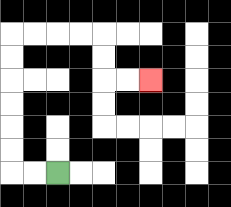{'start': '[2, 7]', 'end': '[6, 3]', 'path_directions': 'L,L,U,U,U,U,U,U,R,R,R,R,D,D,R,R', 'path_coordinates': '[[2, 7], [1, 7], [0, 7], [0, 6], [0, 5], [0, 4], [0, 3], [0, 2], [0, 1], [1, 1], [2, 1], [3, 1], [4, 1], [4, 2], [4, 3], [5, 3], [6, 3]]'}